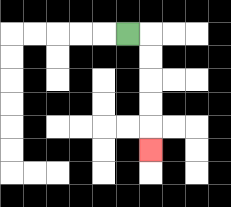{'start': '[5, 1]', 'end': '[6, 6]', 'path_directions': 'R,D,D,D,D,D', 'path_coordinates': '[[5, 1], [6, 1], [6, 2], [6, 3], [6, 4], [6, 5], [6, 6]]'}